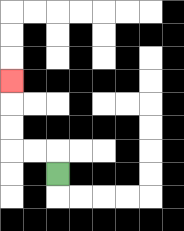{'start': '[2, 7]', 'end': '[0, 3]', 'path_directions': 'U,L,L,U,U,U', 'path_coordinates': '[[2, 7], [2, 6], [1, 6], [0, 6], [0, 5], [0, 4], [0, 3]]'}